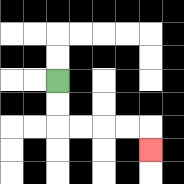{'start': '[2, 3]', 'end': '[6, 6]', 'path_directions': 'D,D,R,R,R,R,D', 'path_coordinates': '[[2, 3], [2, 4], [2, 5], [3, 5], [4, 5], [5, 5], [6, 5], [6, 6]]'}